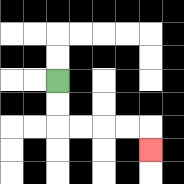{'start': '[2, 3]', 'end': '[6, 6]', 'path_directions': 'D,D,R,R,R,R,D', 'path_coordinates': '[[2, 3], [2, 4], [2, 5], [3, 5], [4, 5], [5, 5], [6, 5], [6, 6]]'}